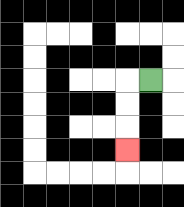{'start': '[6, 3]', 'end': '[5, 6]', 'path_directions': 'L,D,D,D', 'path_coordinates': '[[6, 3], [5, 3], [5, 4], [5, 5], [5, 6]]'}